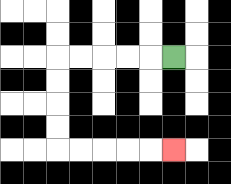{'start': '[7, 2]', 'end': '[7, 6]', 'path_directions': 'L,L,L,L,L,D,D,D,D,R,R,R,R,R', 'path_coordinates': '[[7, 2], [6, 2], [5, 2], [4, 2], [3, 2], [2, 2], [2, 3], [2, 4], [2, 5], [2, 6], [3, 6], [4, 6], [5, 6], [6, 6], [7, 6]]'}